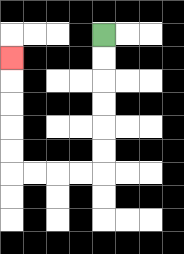{'start': '[4, 1]', 'end': '[0, 2]', 'path_directions': 'D,D,D,D,D,D,L,L,L,L,U,U,U,U,U', 'path_coordinates': '[[4, 1], [4, 2], [4, 3], [4, 4], [4, 5], [4, 6], [4, 7], [3, 7], [2, 7], [1, 7], [0, 7], [0, 6], [0, 5], [0, 4], [0, 3], [0, 2]]'}